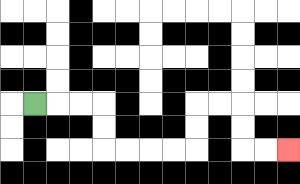{'start': '[1, 4]', 'end': '[12, 6]', 'path_directions': 'R,R,R,D,D,R,R,R,R,U,U,R,R,D,D,R,R', 'path_coordinates': '[[1, 4], [2, 4], [3, 4], [4, 4], [4, 5], [4, 6], [5, 6], [6, 6], [7, 6], [8, 6], [8, 5], [8, 4], [9, 4], [10, 4], [10, 5], [10, 6], [11, 6], [12, 6]]'}